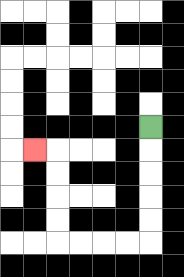{'start': '[6, 5]', 'end': '[1, 6]', 'path_directions': 'D,D,D,D,D,L,L,L,L,U,U,U,U,L', 'path_coordinates': '[[6, 5], [6, 6], [6, 7], [6, 8], [6, 9], [6, 10], [5, 10], [4, 10], [3, 10], [2, 10], [2, 9], [2, 8], [2, 7], [2, 6], [1, 6]]'}